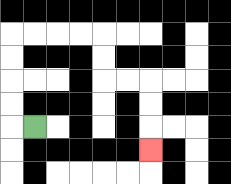{'start': '[1, 5]', 'end': '[6, 6]', 'path_directions': 'L,U,U,U,U,R,R,R,R,D,D,R,R,D,D,D', 'path_coordinates': '[[1, 5], [0, 5], [0, 4], [0, 3], [0, 2], [0, 1], [1, 1], [2, 1], [3, 1], [4, 1], [4, 2], [4, 3], [5, 3], [6, 3], [6, 4], [6, 5], [6, 6]]'}